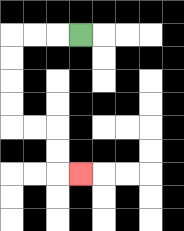{'start': '[3, 1]', 'end': '[3, 7]', 'path_directions': 'L,L,L,D,D,D,D,R,R,D,D,R', 'path_coordinates': '[[3, 1], [2, 1], [1, 1], [0, 1], [0, 2], [0, 3], [0, 4], [0, 5], [1, 5], [2, 5], [2, 6], [2, 7], [3, 7]]'}